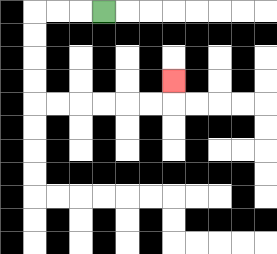{'start': '[4, 0]', 'end': '[7, 3]', 'path_directions': 'L,L,L,D,D,D,D,R,R,R,R,R,R,U', 'path_coordinates': '[[4, 0], [3, 0], [2, 0], [1, 0], [1, 1], [1, 2], [1, 3], [1, 4], [2, 4], [3, 4], [4, 4], [5, 4], [6, 4], [7, 4], [7, 3]]'}